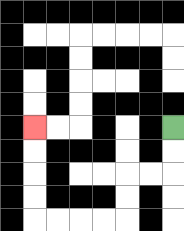{'start': '[7, 5]', 'end': '[1, 5]', 'path_directions': 'D,D,L,L,D,D,L,L,L,L,U,U,U,U', 'path_coordinates': '[[7, 5], [7, 6], [7, 7], [6, 7], [5, 7], [5, 8], [5, 9], [4, 9], [3, 9], [2, 9], [1, 9], [1, 8], [1, 7], [1, 6], [1, 5]]'}